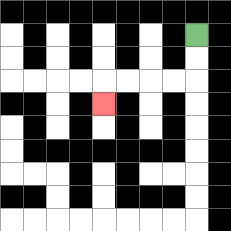{'start': '[8, 1]', 'end': '[4, 4]', 'path_directions': 'D,D,L,L,L,L,D', 'path_coordinates': '[[8, 1], [8, 2], [8, 3], [7, 3], [6, 3], [5, 3], [4, 3], [4, 4]]'}